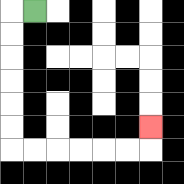{'start': '[1, 0]', 'end': '[6, 5]', 'path_directions': 'L,D,D,D,D,D,D,R,R,R,R,R,R,U', 'path_coordinates': '[[1, 0], [0, 0], [0, 1], [0, 2], [0, 3], [0, 4], [0, 5], [0, 6], [1, 6], [2, 6], [3, 6], [4, 6], [5, 6], [6, 6], [6, 5]]'}